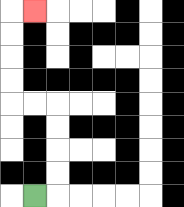{'start': '[1, 8]', 'end': '[1, 0]', 'path_directions': 'R,U,U,U,U,L,L,U,U,U,U,R', 'path_coordinates': '[[1, 8], [2, 8], [2, 7], [2, 6], [2, 5], [2, 4], [1, 4], [0, 4], [0, 3], [0, 2], [0, 1], [0, 0], [1, 0]]'}